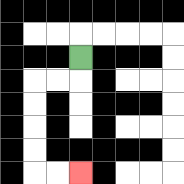{'start': '[3, 2]', 'end': '[3, 7]', 'path_directions': 'D,L,L,D,D,D,D,R,R', 'path_coordinates': '[[3, 2], [3, 3], [2, 3], [1, 3], [1, 4], [1, 5], [1, 6], [1, 7], [2, 7], [3, 7]]'}